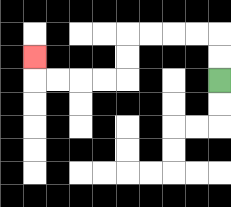{'start': '[9, 3]', 'end': '[1, 2]', 'path_directions': 'U,U,L,L,L,L,D,D,L,L,L,L,U', 'path_coordinates': '[[9, 3], [9, 2], [9, 1], [8, 1], [7, 1], [6, 1], [5, 1], [5, 2], [5, 3], [4, 3], [3, 3], [2, 3], [1, 3], [1, 2]]'}